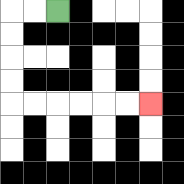{'start': '[2, 0]', 'end': '[6, 4]', 'path_directions': 'L,L,D,D,D,D,R,R,R,R,R,R', 'path_coordinates': '[[2, 0], [1, 0], [0, 0], [0, 1], [0, 2], [0, 3], [0, 4], [1, 4], [2, 4], [3, 4], [4, 4], [5, 4], [6, 4]]'}